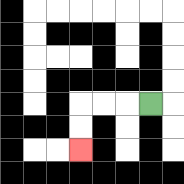{'start': '[6, 4]', 'end': '[3, 6]', 'path_directions': 'L,L,L,D,D', 'path_coordinates': '[[6, 4], [5, 4], [4, 4], [3, 4], [3, 5], [3, 6]]'}